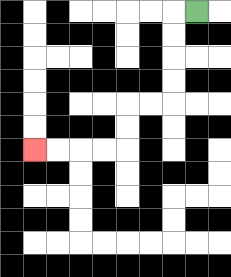{'start': '[8, 0]', 'end': '[1, 6]', 'path_directions': 'L,D,D,D,D,L,L,D,D,L,L,L,L', 'path_coordinates': '[[8, 0], [7, 0], [7, 1], [7, 2], [7, 3], [7, 4], [6, 4], [5, 4], [5, 5], [5, 6], [4, 6], [3, 6], [2, 6], [1, 6]]'}